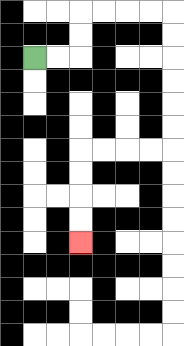{'start': '[1, 2]', 'end': '[3, 10]', 'path_directions': 'R,R,U,U,R,R,R,R,D,D,D,D,D,D,L,L,L,L,D,D,D,D', 'path_coordinates': '[[1, 2], [2, 2], [3, 2], [3, 1], [3, 0], [4, 0], [5, 0], [6, 0], [7, 0], [7, 1], [7, 2], [7, 3], [7, 4], [7, 5], [7, 6], [6, 6], [5, 6], [4, 6], [3, 6], [3, 7], [3, 8], [3, 9], [3, 10]]'}